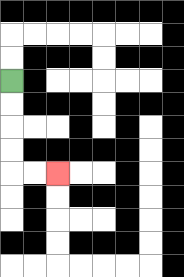{'start': '[0, 3]', 'end': '[2, 7]', 'path_directions': 'D,D,D,D,R,R', 'path_coordinates': '[[0, 3], [0, 4], [0, 5], [0, 6], [0, 7], [1, 7], [2, 7]]'}